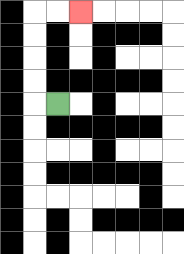{'start': '[2, 4]', 'end': '[3, 0]', 'path_directions': 'L,U,U,U,U,R,R', 'path_coordinates': '[[2, 4], [1, 4], [1, 3], [1, 2], [1, 1], [1, 0], [2, 0], [3, 0]]'}